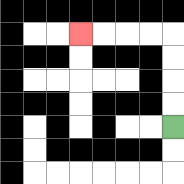{'start': '[7, 5]', 'end': '[3, 1]', 'path_directions': 'U,U,U,U,L,L,L,L', 'path_coordinates': '[[7, 5], [7, 4], [7, 3], [7, 2], [7, 1], [6, 1], [5, 1], [4, 1], [3, 1]]'}